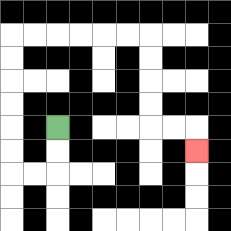{'start': '[2, 5]', 'end': '[8, 6]', 'path_directions': 'D,D,L,L,U,U,U,U,U,U,R,R,R,R,R,R,D,D,D,D,R,R,D', 'path_coordinates': '[[2, 5], [2, 6], [2, 7], [1, 7], [0, 7], [0, 6], [0, 5], [0, 4], [0, 3], [0, 2], [0, 1], [1, 1], [2, 1], [3, 1], [4, 1], [5, 1], [6, 1], [6, 2], [6, 3], [6, 4], [6, 5], [7, 5], [8, 5], [8, 6]]'}